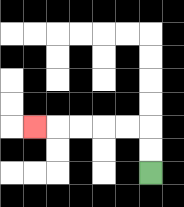{'start': '[6, 7]', 'end': '[1, 5]', 'path_directions': 'U,U,L,L,L,L,L', 'path_coordinates': '[[6, 7], [6, 6], [6, 5], [5, 5], [4, 5], [3, 5], [2, 5], [1, 5]]'}